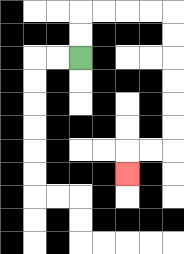{'start': '[3, 2]', 'end': '[5, 7]', 'path_directions': 'U,U,R,R,R,R,D,D,D,D,D,D,L,L,D', 'path_coordinates': '[[3, 2], [3, 1], [3, 0], [4, 0], [5, 0], [6, 0], [7, 0], [7, 1], [7, 2], [7, 3], [7, 4], [7, 5], [7, 6], [6, 6], [5, 6], [5, 7]]'}